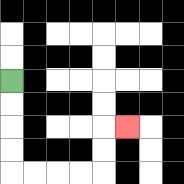{'start': '[0, 3]', 'end': '[5, 5]', 'path_directions': 'D,D,D,D,R,R,R,R,U,U,R', 'path_coordinates': '[[0, 3], [0, 4], [0, 5], [0, 6], [0, 7], [1, 7], [2, 7], [3, 7], [4, 7], [4, 6], [4, 5], [5, 5]]'}